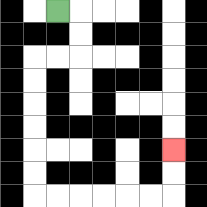{'start': '[2, 0]', 'end': '[7, 6]', 'path_directions': 'R,D,D,L,L,D,D,D,D,D,D,R,R,R,R,R,R,U,U', 'path_coordinates': '[[2, 0], [3, 0], [3, 1], [3, 2], [2, 2], [1, 2], [1, 3], [1, 4], [1, 5], [1, 6], [1, 7], [1, 8], [2, 8], [3, 8], [4, 8], [5, 8], [6, 8], [7, 8], [7, 7], [7, 6]]'}